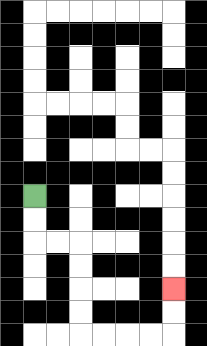{'start': '[1, 8]', 'end': '[7, 12]', 'path_directions': 'D,D,R,R,D,D,D,D,R,R,R,R,U,U', 'path_coordinates': '[[1, 8], [1, 9], [1, 10], [2, 10], [3, 10], [3, 11], [3, 12], [3, 13], [3, 14], [4, 14], [5, 14], [6, 14], [7, 14], [7, 13], [7, 12]]'}